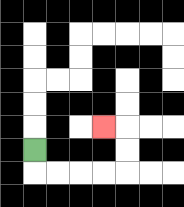{'start': '[1, 6]', 'end': '[4, 5]', 'path_directions': 'D,R,R,R,R,U,U,L', 'path_coordinates': '[[1, 6], [1, 7], [2, 7], [3, 7], [4, 7], [5, 7], [5, 6], [5, 5], [4, 5]]'}